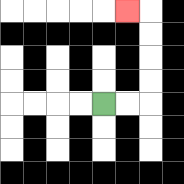{'start': '[4, 4]', 'end': '[5, 0]', 'path_directions': 'R,R,U,U,U,U,L', 'path_coordinates': '[[4, 4], [5, 4], [6, 4], [6, 3], [6, 2], [6, 1], [6, 0], [5, 0]]'}